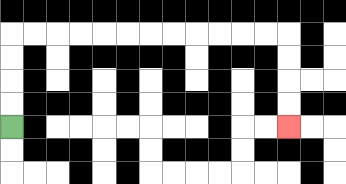{'start': '[0, 5]', 'end': '[12, 5]', 'path_directions': 'U,U,U,U,R,R,R,R,R,R,R,R,R,R,R,R,D,D,D,D', 'path_coordinates': '[[0, 5], [0, 4], [0, 3], [0, 2], [0, 1], [1, 1], [2, 1], [3, 1], [4, 1], [5, 1], [6, 1], [7, 1], [8, 1], [9, 1], [10, 1], [11, 1], [12, 1], [12, 2], [12, 3], [12, 4], [12, 5]]'}